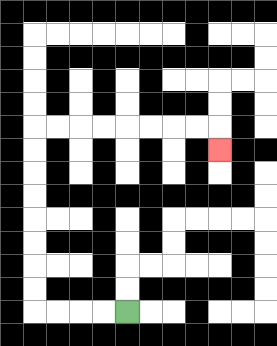{'start': '[5, 13]', 'end': '[9, 6]', 'path_directions': 'L,L,L,L,U,U,U,U,U,U,U,U,R,R,R,R,R,R,R,R,D', 'path_coordinates': '[[5, 13], [4, 13], [3, 13], [2, 13], [1, 13], [1, 12], [1, 11], [1, 10], [1, 9], [1, 8], [1, 7], [1, 6], [1, 5], [2, 5], [3, 5], [4, 5], [5, 5], [6, 5], [7, 5], [8, 5], [9, 5], [9, 6]]'}